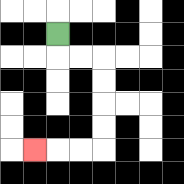{'start': '[2, 1]', 'end': '[1, 6]', 'path_directions': 'D,R,R,D,D,D,D,L,L,L', 'path_coordinates': '[[2, 1], [2, 2], [3, 2], [4, 2], [4, 3], [4, 4], [4, 5], [4, 6], [3, 6], [2, 6], [1, 6]]'}